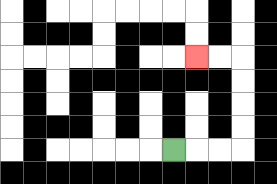{'start': '[7, 6]', 'end': '[8, 2]', 'path_directions': 'R,R,R,U,U,U,U,L,L', 'path_coordinates': '[[7, 6], [8, 6], [9, 6], [10, 6], [10, 5], [10, 4], [10, 3], [10, 2], [9, 2], [8, 2]]'}